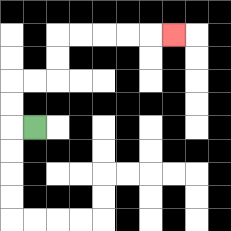{'start': '[1, 5]', 'end': '[7, 1]', 'path_directions': 'L,U,U,R,R,U,U,R,R,R,R,R', 'path_coordinates': '[[1, 5], [0, 5], [0, 4], [0, 3], [1, 3], [2, 3], [2, 2], [2, 1], [3, 1], [4, 1], [5, 1], [6, 1], [7, 1]]'}